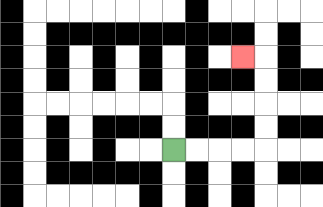{'start': '[7, 6]', 'end': '[10, 2]', 'path_directions': 'R,R,R,R,U,U,U,U,L', 'path_coordinates': '[[7, 6], [8, 6], [9, 6], [10, 6], [11, 6], [11, 5], [11, 4], [11, 3], [11, 2], [10, 2]]'}